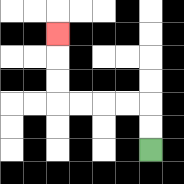{'start': '[6, 6]', 'end': '[2, 1]', 'path_directions': 'U,U,L,L,L,L,U,U,U', 'path_coordinates': '[[6, 6], [6, 5], [6, 4], [5, 4], [4, 4], [3, 4], [2, 4], [2, 3], [2, 2], [2, 1]]'}